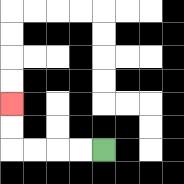{'start': '[4, 6]', 'end': '[0, 4]', 'path_directions': 'L,L,L,L,U,U', 'path_coordinates': '[[4, 6], [3, 6], [2, 6], [1, 6], [0, 6], [0, 5], [0, 4]]'}